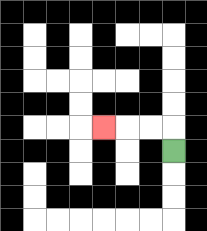{'start': '[7, 6]', 'end': '[4, 5]', 'path_directions': 'U,L,L,L', 'path_coordinates': '[[7, 6], [7, 5], [6, 5], [5, 5], [4, 5]]'}